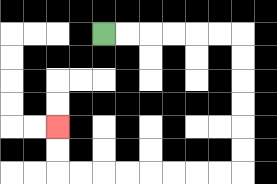{'start': '[4, 1]', 'end': '[2, 5]', 'path_directions': 'R,R,R,R,R,R,D,D,D,D,D,D,L,L,L,L,L,L,L,L,U,U', 'path_coordinates': '[[4, 1], [5, 1], [6, 1], [7, 1], [8, 1], [9, 1], [10, 1], [10, 2], [10, 3], [10, 4], [10, 5], [10, 6], [10, 7], [9, 7], [8, 7], [7, 7], [6, 7], [5, 7], [4, 7], [3, 7], [2, 7], [2, 6], [2, 5]]'}